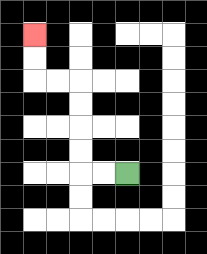{'start': '[5, 7]', 'end': '[1, 1]', 'path_directions': 'L,L,U,U,U,U,L,L,U,U', 'path_coordinates': '[[5, 7], [4, 7], [3, 7], [3, 6], [3, 5], [3, 4], [3, 3], [2, 3], [1, 3], [1, 2], [1, 1]]'}